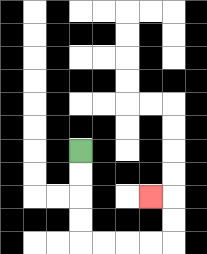{'start': '[3, 6]', 'end': '[6, 8]', 'path_directions': 'D,D,D,D,R,R,R,R,U,U,L', 'path_coordinates': '[[3, 6], [3, 7], [3, 8], [3, 9], [3, 10], [4, 10], [5, 10], [6, 10], [7, 10], [7, 9], [7, 8], [6, 8]]'}